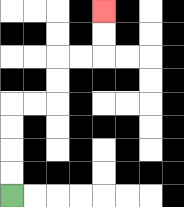{'start': '[0, 8]', 'end': '[4, 0]', 'path_directions': 'U,U,U,U,R,R,U,U,R,R,U,U', 'path_coordinates': '[[0, 8], [0, 7], [0, 6], [0, 5], [0, 4], [1, 4], [2, 4], [2, 3], [2, 2], [3, 2], [4, 2], [4, 1], [4, 0]]'}